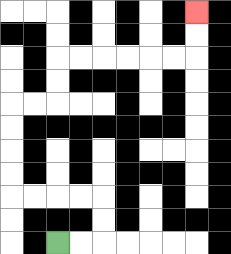{'start': '[2, 10]', 'end': '[8, 0]', 'path_directions': 'R,R,U,U,L,L,L,L,U,U,U,U,R,R,U,U,R,R,R,R,R,R,U,U', 'path_coordinates': '[[2, 10], [3, 10], [4, 10], [4, 9], [4, 8], [3, 8], [2, 8], [1, 8], [0, 8], [0, 7], [0, 6], [0, 5], [0, 4], [1, 4], [2, 4], [2, 3], [2, 2], [3, 2], [4, 2], [5, 2], [6, 2], [7, 2], [8, 2], [8, 1], [8, 0]]'}